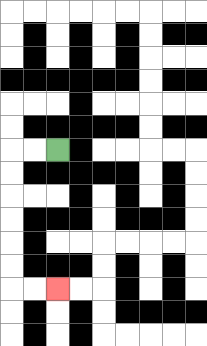{'start': '[2, 6]', 'end': '[2, 12]', 'path_directions': 'L,L,D,D,D,D,D,D,R,R', 'path_coordinates': '[[2, 6], [1, 6], [0, 6], [0, 7], [0, 8], [0, 9], [0, 10], [0, 11], [0, 12], [1, 12], [2, 12]]'}